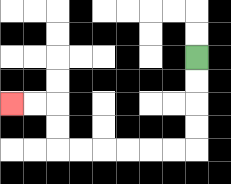{'start': '[8, 2]', 'end': '[0, 4]', 'path_directions': 'D,D,D,D,L,L,L,L,L,L,U,U,L,L', 'path_coordinates': '[[8, 2], [8, 3], [8, 4], [8, 5], [8, 6], [7, 6], [6, 6], [5, 6], [4, 6], [3, 6], [2, 6], [2, 5], [2, 4], [1, 4], [0, 4]]'}